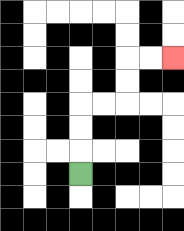{'start': '[3, 7]', 'end': '[7, 2]', 'path_directions': 'U,U,U,R,R,U,U,R,R', 'path_coordinates': '[[3, 7], [3, 6], [3, 5], [3, 4], [4, 4], [5, 4], [5, 3], [5, 2], [6, 2], [7, 2]]'}